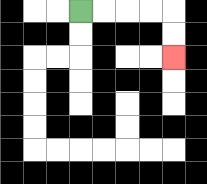{'start': '[3, 0]', 'end': '[7, 2]', 'path_directions': 'R,R,R,R,D,D', 'path_coordinates': '[[3, 0], [4, 0], [5, 0], [6, 0], [7, 0], [7, 1], [7, 2]]'}